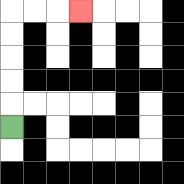{'start': '[0, 5]', 'end': '[3, 0]', 'path_directions': 'U,U,U,U,U,R,R,R', 'path_coordinates': '[[0, 5], [0, 4], [0, 3], [0, 2], [0, 1], [0, 0], [1, 0], [2, 0], [3, 0]]'}